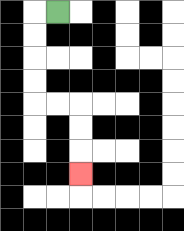{'start': '[2, 0]', 'end': '[3, 7]', 'path_directions': 'L,D,D,D,D,R,R,D,D,D', 'path_coordinates': '[[2, 0], [1, 0], [1, 1], [1, 2], [1, 3], [1, 4], [2, 4], [3, 4], [3, 5], [3, 6], [3, 7]]'}